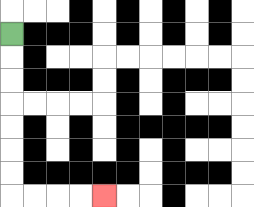{'start': '[0, 1]', 'end': '[4, 8]', 'path_directions': 'D,D,D,D,D,D,D,R,R,R,R', 'path_coordinates': '[[0, 1], [0, 2], [0, 3], [0, 4], [0, 5], [0, 6], [0, 7], [0, 8], [1, 8], [2, 8], [3, 8], [4, 8]]'}